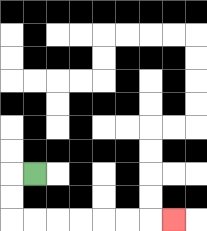{'start': '[1, 7]', 'end': '[7, 9]', 'path_directions': 'L,D,D,R,R,R,R,R,R,R', 'path_coordinates': '[[1, 7], [0, 7], [0, 8], [0, 9], [1, 9], [2, 9], [3, 9], [4, 9], [5, 9], [6, 9], [7, 9]]'}